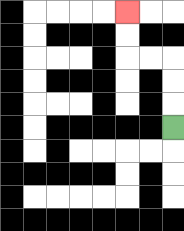{'start': '[7, 5]', 'end': '[5, 0]', 'path_directions': 'U,U,U,L,L,U,U', 'path_coordinates': '[[7, 5], [7, 4], [7, 3], [7, 2], [6, 2], [5, 2], [5, 1], [5, 0]]'}